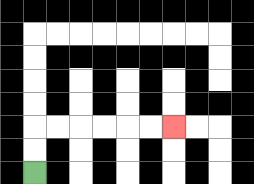{'start': '[1, 7]', 'end': '[7, 5]', 'path_directions': 'U,U,R,R,R,R,R,R', 'path_coordinates': '[[1, 7], [1, 6], [1, 5], [2, 5], [3, 5], [4, 5], [5, 5], [6, 5], [7, 5]]'}